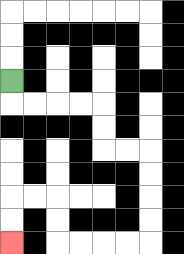{'start': '[0, 3]', 'end': '[0, 10]', 'path_directions': 'D,R,R,R,R,D,D,R,R,D,D,D,D,L,L,L,L,U,U,L,L,D,D', 'path_coordinates': '[[0, 3], [0, 4], [1, 4], [2, 4], [3, 4], [4, 4], [4, 5], [4, 6], [5, 6], [6, 6], [6, 7], [6, 8], [6, 9], [6, 10], [5, 10], [4, 10], [3, 10], [2, 10], [2, 9], [2, 8], [1, 8], [0, 8], [0, 9], [0, 10]]'}